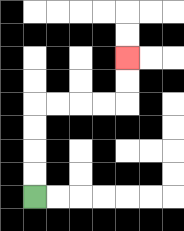{'start': '[1, 8]', 'end': '[5, 2]', 'path_directions': 'U,U,U,U,R,R,R,R,U,U', 'path_coordinates': '[[1, 8], [1, 7], [1, 6], [1, 5], [1, 4], [2, 4], [3, 4], [4, 4], [5, 4], [5, 3], [5, 2]]'}